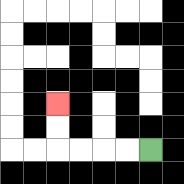{'start': '[6, 6]', 'end': '[2, 4]', 'path_directions': 'L,L,L,L,U,U', 'path_coordinates': '[[6, 6], [5, 6], [4, 6], [3, 6], [2, 6], [2, 5], [2, 4]]'}